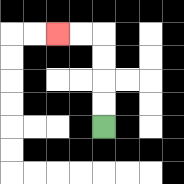{'start': '[4, 5]', 'end': '[2, 1]', 'path_directions': 'U,U,U,U,L,L', 'path_coordinates': '[[4, 5], [4, 4], [4, 3], [4, 2], [4, 1], [3, 1], [2, 1]]'}